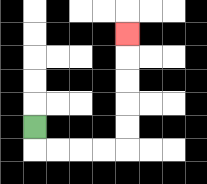{'start': '[1, 5]', 'end': '[5, 1]', 'path_directions': 'D,R,R,R,R,U,U,U,U,U', 'path_coordinates': '[[1, 5], [1, 6], [2, 6], [3, 6], [4, 6], [5, 6], [5, 5], [5, 4], [5, 3], [5, 2], [5, 1]]'}